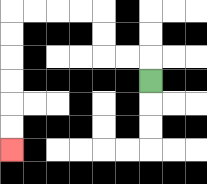{'start': '[6, 3]', 'end': '[0, 6]', 'path_directions': 'U,L,L,U,U,L,L,L,L,D,D,D,D,D,D', 'path_coordinates': '[[6, 3], [6, 2], [5, 2], [4, 2], [4, 1], [4, 0], [3, 0], [2, 0], [1, 0], [0, 0], [0, 1], [0, 2], [0, 3], [0, 4], [0, 5], [0, 6]]'}